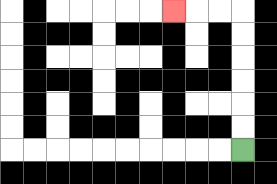{'start': '[10, 6]', 'end': '[7, 0]', 'path_directions': 'U,U,U,U,U,U,L,L,L', 'path_coordinates': '[[10, 6], [10, 5], [10, 4], [10, 3], [10, 2], [10, 1], [10, 0], [9, 0], [8, 0], [7, 0]]'}